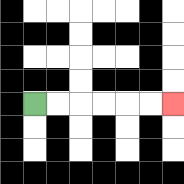{'start': '[1, 4]', 'end': '[7, 4]', 'path_directions': 'R,R,R,R,R,R', 'path_coordinates': '[[1, 4], [2, 4], [3, 4], [4, 4], [5, 4], [6, 4], [7, 4]]'}